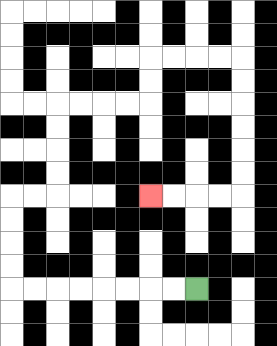{'start': '[8, 12]', 'end': '[6, 8]', 'path_directions': 'L,L,L,L,L,L,L,L,U,U,U,U,R,R,U,U,U,U,R,R,R,R,U,U,R,R,R,R,D,D,D,D,D,D,L,L,L,L', 'path_coordinates': '[[8, 12], [7, 12], [6, 12], [5, 12], [4, 12], [3, 12], [2, 12], [1, 12], [0, 12], [0, 11], [0, 10], [0, 9], [0, 8], [1, 8], [2, 8], [2, 7], [2, 6], [2, 5], [2, 4], [3, 4], [4, 4], [5, 4], [6, 4], [6, 3], [6, 2], [7, 2], [8, 2], [9, 2], [10, 2], [10, 3], [10, 4], [10, 5], [10, 6], [10, 7], [10, 8], [9, 8], [8, 8], [7, 8], [6, 8]]'}